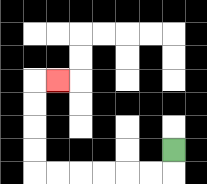{'start': '[7, 6]', 'end': '[2, 3]', 'path_directions': 'D,L,L,L,L,L,L,U,U,U,U,R', 'path_coordinates': '[[7, 6], [7, 7], [6, 7], [5, 7], [4, 7], [3, 7], [2, 7], [1, 7], [1, 6], [1, 5], [1, 4], [1, 3], [2, 3]]'}